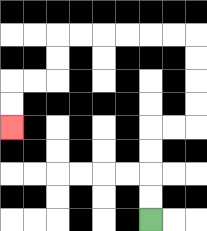{'start': '[6, 9]', 'end': '[0, 5]', 'path_directions': 'U,U,U,U,R,R,U,U,U,U,L,L,L,L,L,L,D,D,L,L,D,D', 'path_coordinates': '[[6, 9], [6, 8], [6, 7], [6, 6], [6, 5], [7, 5], [8, 5], [8, 4], [8, 3], [8, 2], [8, 1], [7, 1], [6, 1], [5, 1], [4, 1], [3, 1], [2, 1], [2, 2], [2, 3], [1, 3], [0, 3], [0, 4], [0, 5]]'}